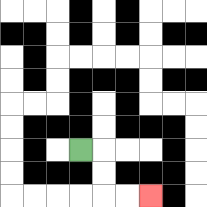{'start': '[3, 6]', 'end': '[6, 8]', 'path_directions': 'R,D,D,R,R', 'path_coordinates': '[[3, 6], [4, 6], [4, 7], [4, 8], [5, 8], [6, 8]]'}